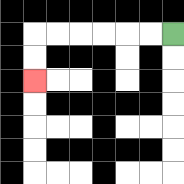{'start': '[7, 1]', 'end': '[1, 3]', 'path_directions': 'L,L,L,L,L,L,D,D', 'path_coordinates': '[[7, 1], [6, 1], [5, 1], [4, 1], [3, 1], [2, 1], [1, 1], [1, 2], [1, 3]]'}